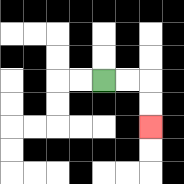{'start': '[4, 3]', 'end': '[6, 5]', 'path_directions': 'R,R,D,D', 'path_coordinates': '[[4, 3], [5, 3], [6, 3], [6, 4], [6, 5]]'}